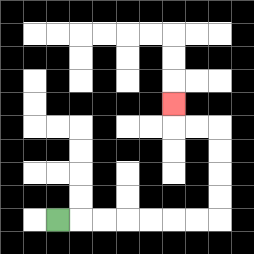{'start': '[2, 9]', 'end': '[7, 4]', 'path_directions': 'R,R,R,R,R,R,R,U,U,U,U,L,L,U', 'path_coordinates': '[[2, 9], [3, 9], [4, 9], [5, 9], [6, 9], [7, 9], [8, 9], [9, 9], [9, 8], [9, 7], [9, 6], [9, 5], [8, 5], [7, 5], [7, 4]]'}